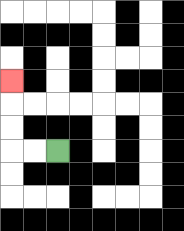{'start': '[2, 6]', 'end': '[0, 3]', 'path_directions': 'L,L,U,U,U', 'path_coordinates': '[[2, 6], [1, 6], [0, 6], [0, 5], [0, 4], [0, 3]]'}